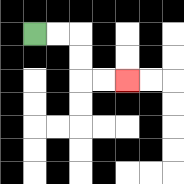{'start': '[1, 1]', 'end': '[5, 3]', 'path_directions': 'R,R,D,D,R,R', 'path_coordinates': '[[1, 1], [2, 1], [3, 1], [3, 2], [3, 3], [4, 3], [5, 3]]'}